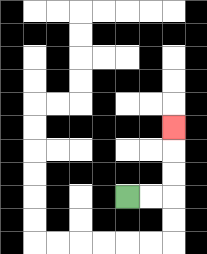{'start': '[5, 8]', 'end': '[7, 5]', 'path_directions': 'R,R,U,U,U', 'path_coordinates': '[[5, 8], [6, 8], [7, 8], [7, 7], [7, 6], [7, 5]]'}